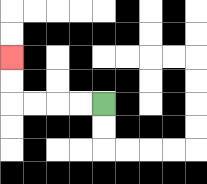{'start': '[4, 4]', 'end': '[0, 2]', 'path_directions': 'L,L,L,L,U,U', 'path_coordinates': '[[4, 4], [3, 4], [2, 4], [1, 4], [0, 4], [0, 3], [0, 2]]'}